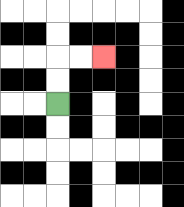{'start': '[2, 4]', 'end': '[4, 2]', 'path_directions': 'U,U,R,R', 'path_coordinates': '[[2, 4], [2, 3], [2, 2], [3, 2], [4, 2]]'}